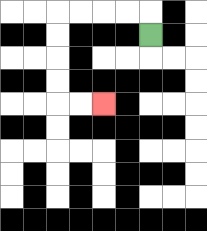{'start': '[6, 1]', 'end': '[4, 4]', 'path_directions': 'U,L,L,L,L,D,D,D,D,R,R', 'path_coordinates': '[[6, 1], [6, 0], [5, 0], [4, 0], [3, 0], [2, 0], [2, 1], [2, 2], [2, 3], [2, 4], [3, 4], [4, 4]]'}